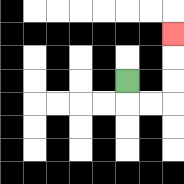{'start': '[5, 3]', 'end': '[7, 1]', 'path_directions': 'D,R,R,U,U,U', 'path_coordinates': '[[5, 3], [5, 4], [6, 4], [7, 4], [7, 3], [7, 2], [7, 1]]'}